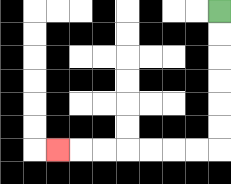{'start': '[9, 0]', 'end': '[2, 6]', 'path_directions': 'D,D,D,D,D,D,L,L,L,L,L,L,L', 'path_coordinates': '[[9, 0], [9, 1], [9, 2], [9, 3], [9, 4], [9, 5], [9, 6], [8, 6], [7, 6], [6, 6], [5, 6], [4, 6], [3, 6], [2, 6]]'}